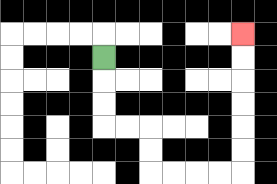{'start': '[4, 2]', 'end': '[10, 1]', 'path_directions': 'D,D,D,R,R,D,D,R,R,R,R,U,U,U,U,U,U', 'path_coordinates': '[[4, 2], [4, 3], [4, 4], [4, 5], [5, 5], [6, 5], [6, 6], [6, 7], [7, 7], [8, 7], [9, 7], [10, 7], [10, 6], [10, 5], [10, 4], [10, 3], [10, 2], [10, 1]]'}